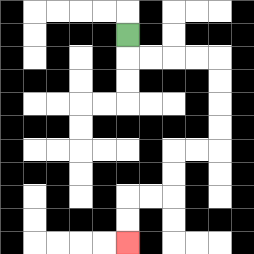{'start': '[5, 1]', 'end': '[5, 10]', 'path_directions': 'D,R,R,R,R,D,D,D,D,L,L,D,D,L,L,D,D', 'path_coordinates': '[[5, 1], [5, 2], [6, 2], [7, 2], [8, 2], [9, 2], [9, 3], [9, 4], [9, 5], [9, 6], [8, 6], [7, 6], [7, 7], [7, 8], [6, 8], [5, 8], [5, 9], [5, 10]]'}